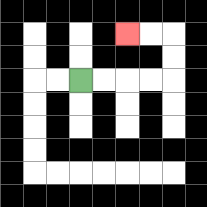{'start': '[3, 3]', 'end': '[5, 1]', 'path_directions': 'R,R,R,R,U,U,L,L', 'path_coordinates': '[[3, 3], [4, 3], [5, 3], [6, 3], [7, 3], [7, 2], [7, 1], [6, 1], [5, 1]]'}